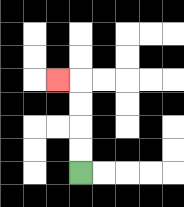{'start': '[3, 7]', 'end': '[2, 3]', 'path_directions': 'U,U,U,U,L', 'path_coordinates': '[[3, 7], [3, 6], [3, 5], [3, 4], [3, 3], [2, 3]]'}